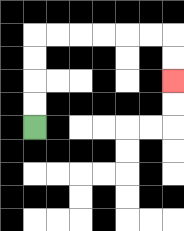{'start': '[1, 5]', 'end': '[7, 3]', 'path_directions': 'U,U,U,U,R,R,R,R,R,R,D,D', 'path_coordinates': '[[1, 5], [1, 4], [1, 3], [1, 2], [1, 1], [2, 1], [3, 1], [4, 1], [5, 1], [6, 1], [7, 1], [7, 2], [7, 3]]'}